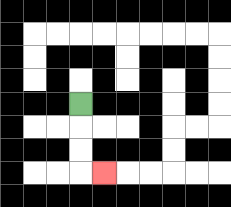{'start': '[3, 4]', 'end': '[4, 7]', 'path_directions': 'D,D,D,R', 'path_coordinates': '[[3, 4], [3, 5], [3, 6], [3, 7], [4, 7]]'}